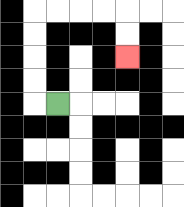{'start': '[2, 4]', 'end': '[5, 2]', 'path_directions': 'L,U,U,U,U,R,R,R,R,D,D', 'path_coordinates': '[[2, 4], [1, 4], [1, 3], [1, 2], [1, 1], [1, 0], [2, 0], [3, 0], [4, 0], [5, 0], [5, 1], [5, 2]]'}